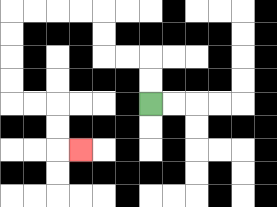{'start': '[6, 4]', 'end': '[3, 6]', 'path_directions': 'U,U,L,L,U,U,L,L,L,L,D,D,D,D,R,R,D,D,R', 'path_coordinates': '[[6, 4], [6, 3], [6, 2], [5, 2], [4, 2], [4, 1], [4, 0], [3, 0], [2, 0], [1, 0], [0, 0], [0, 1], [0, 2], [0, 3], [0, 4], [1, 4], [2, 4], [2, 5], [2, 6], [3, 6]]'}